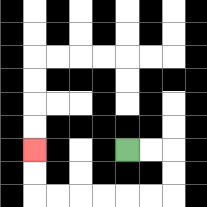{'start': '[5, 6]', 'end': '[1, 6]', 'path_directions': 'R,R,D,D,L,L,L,L,L,L,U,U', 'path_coordinates': '[[5, 6], [6, 6], [7, 6], [7, 7], [7, 8], [6, 8], [5, 8], [4, 8], [3, 8], [2, 8], [1, 8], [1, 7], [1, 6]]'}